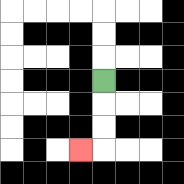{'start': '[4, 3]', 'end': '[3, 6]', 'path_directions': 'D,D,D,L', 'path_coordinates': '[[4, 3], [4, 4], [4, 5], [4, 6], [3, 6]]'}